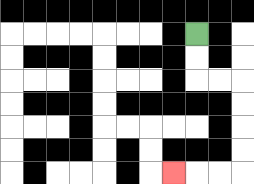{'start': '[8, 1]', 'end': '[7, 7]', 'path_directions': 'D,D,R,R,D,D,D,D,L,L,L', 'path_coordinates': '[[8, 1], [8, 2], [8, 3], [9, 3], [10, 3], [10, 4], [10, 5], [10, 6], [10, 7], [9, 7], [8, 7], [7, 7]]'}